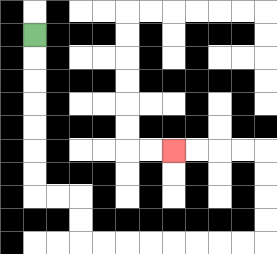{'start': '[1, 1]', 'end': '[7, 6]', 'path_directions': 'D,D,D,D,D,D,D,R,R,D,D,R,R,R,R,R,R,R,R,U,U,U,U,L,L,L,L', 'path_coordinates': '[[1, 1], [1, 2], [1, 3], [1, 4], [1, 5], [1, 6], [1, 7], [1, 8], [2, 8], [3, 8], [3, 9], [3, 10], [4, 10], [5, 10], [6, 10], [7, 10], [8, 10], [9, 10], [10, 10], [11, 10], [11, 9], [11, 8], [11, 7], [11, 6], [10, 6], [9, 6], [8, 6], [7, 6]]'}